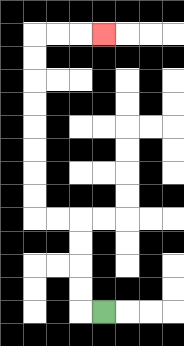{'start': '[4, 13]', 'end': '[4, 1]', 'path_directions': 'L,U,U,U,U,L,L,U,U,U,U,U,U,U,U,R,R,R', 'path_coordinates': '[[4, 13], [3, 13], [3, 12], [3, 11], [3, 10], [3, 9], [2, 9], [1, 9], [1, 8], [1, 7], [1, 6], [1, 5], [1, 4], [1, 3], [1, 2], [1, 1], [2, 1], [3, 1], [4, 1]]'}